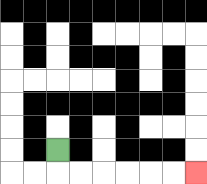{'start': '[2, 6]', 'end': '[8, 7]', 'path_directions': 'D,R,R,R,R,R,R', 'path_coordinates': '[[2, 6], [2, 7], [3, 7], [4, 7], [5, 7], [6, 7], [7, 7], [8, 7]]'}